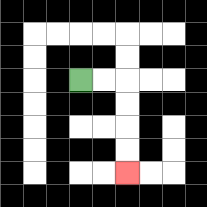{'start': '[3, 3]', 'end': '[5, 7]', 'path_directions': 'R,R,D,D,D,D', 'path_coordinates': '[[3, 3], [4, 3], [5, 3], [5, 4], [5, 5], [5, 6], [5, 7]]'}